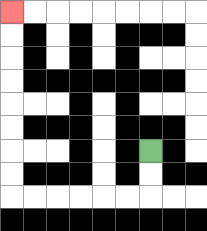{'start': '[6, 6]', 'end': '[0, 0]', 'path_directions': 'D,D,L,L,L,L,L,L,U,U,U,U,U,U,U,U', 'path_coordinates': '[[6, 6], [6, 7], [6, 8], [5, 8], [4, 8], [3, 8], [2, 8], [1, 8], [0, 8], [0, 7], [0, 6], [0, 5], [0, 4], [0, 3], [0, 2], [0, 1], [0, 0]]'}